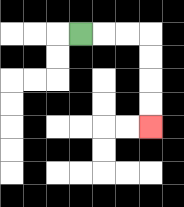{'start': '[3, 1]', 'end': '[6, 5]', 'path_directions': 'R,R,R,D,D,D,D', 'path_coordinates': '[[3, 1], [4, 1], [5, 1], [6, 1], [6, 2], [6, 3], [6, 4], [6, 5]]'}